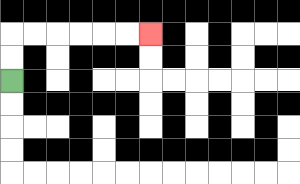{'start': '[0, 3]', 'end': '[6, 1]', 'path_directions': 'U,U,R,R,R,R,R,R', 'path_coordinates': '[[0, 3], [0, 2], [0, 1], [1, 1], [2, 1], [3, 1], [4, 1], [5, 1], [6, 1]]'}